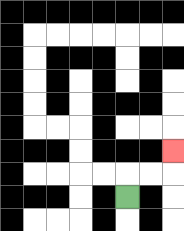{'start': '[5, 8]', 'end': '[7, 6]', 'path_directions': 'U,R,R,U', 'path_coordinates': '[[5, 8], [5, 7], [6, 7], [7, 7], [7, 6]]'}